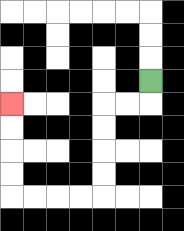{'start': '[6, 3]', 'end': '[0, 4]', 'path_directions': 'D,L,L,D,D,D,D,L,L,L,L,U,U,U,U', 'path_coordinates': '[[6, 3], [6, 4], [5, 4], [4, 4], [4, 5], [4, 6], [4, 7], [4, 8], [3, 8], [2, 8], [1, 8], [0, 8], [0, 7], [0, 6], [0, 5], [0, 4]]'}